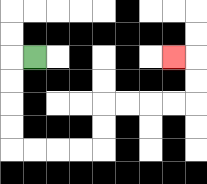{'start': '[1, 2]', 'end': '[7, 2]', 'path_directions': 'L,D,D,D,D,R,R,R,R,U,U,R,R,R,R,U,U,L', 'path_coordinates': '[[1, 2], [0, 2], [0, 3], [0, 4], [0, 5], [0, 6], [1, 6], [2, 6], [3, 6], [4, 6], [4, 5], [4, 4], [5, 4], [6, 4], [7, 4], [8, 4], [8, 3], [8, 2], [7, 2]]'}